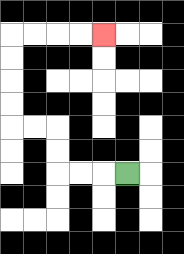{'start': '[5, 7]', 'end': '[4, 1]', 'path_directions': 'L,L,L,U,U,L,L,U,U,U,U,R,R,R,R', 'path_coordinates': '[[5, 7], [4, 7], [3, 7], [2, 7], [2, 6], [2, 5], [1, 5], [0, 5], [0, 4], [0, 3], [0, 2], [0, 1], [1, 1], [2, 1], [3, 1], [4, 1]]'}